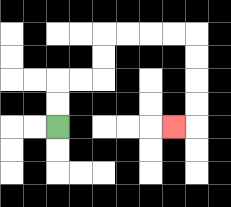{'start': '[2, 5]', 'end': '[7, 5]', 'path_directions': 'U,U,R,R,U,U,R,R,R,R,D,D,D,D,L', 'path_coordinates': '[[2, 5], [2, 4], [2, 3], [3, 3], [4, 3], [4, 2], [4, 1], [5, 1], [6, 1], [7, 1], [8, 1], [8, 2], [8, 3], [8, 4], [8, 5], [7, 5]]'}